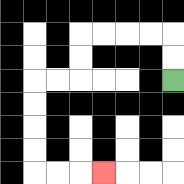{'start': '[7, 3]', 'end': '[4, 7]', 'path_directions': 'U,U,L,L,L,L,D,D,L,L,D,D,D,D,R,R,R', 'path_coordinates': '[[7, 3], [7, 2], [7, 1], [6, 1], [5, 1], [4, 1], [3, 1], [3, 2], [3, 3], [2, 3], [1, 3], [1, 4], [1, 5], [1, 6], [1, 7], [2, 7], [3, 7], [4, 7]]'}